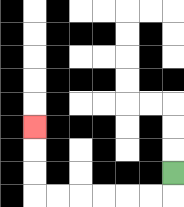{'start': '[7, 7]', 'end': '[1, 5]', 'path_directions': 'D,L,L,L,L,L,L,U,U,U', 'path_coordinates': '[[7, 7], [7, 8], [6, 8], [5, 8], [4, 8], [3, 8], [2, 8], [1, 8], [1, 7], [1, 6], [1, 5]]'}